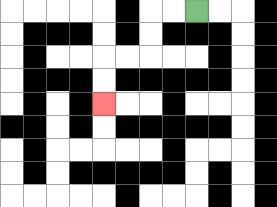{'start': '[8, 0]', 'end': '[4, 4]', 'path_directions': 'L,L,D,D,L,L,D,D', 'path_coordinates': '[[8, 0], [7, 0], [6, 0], [6, 1], [6, 2], [5, 2], [4, 2], [4, 3], [4, 4]]'}